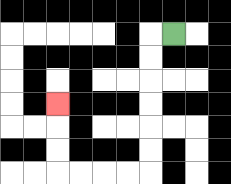{'start': '[7, 1]', 'end': '[2, 4]', 'path_directions': 'L,D,D,D,D,D,D,L,L,L,L,U,U,U', 'path_coordinates': '[[7, 1], [6, 1], [6, 2], [6, 3], [6, 4], [6, 5], [6, 6], [6, 7], [5, 7], [4, 7], [3, 7], [2, 7], [2, 6], [2, 5], [2, 4]]'}